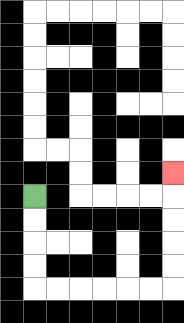{'start': '[1, 8]', 'end': '[7, 7]', 'path_directions': 'D,D,D,D,R,R,R,R,R,R,U,U,U,U,U', 'path_coordinates': '[[1, 8], [1, 9], [1, 10], [1, 11], [1, 12], [2, 12], [3, 12], [4, 12], [5, 12], [6, 12], [7, 12], [7, 11], [7, 10], [7, 9], [7, 8], [7, 7]]'}